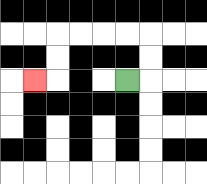{'start': '[5, 3]', 'end': '[1, 3]', 'path_directions': 'R,U,U,L,L,L,L,D,D,L', 'path_coordinates': '[[5, 3], [6, 3], [6, 2], [6, 1], [5, 1], [4, 1], [3, 1], [2, 1], [2, 2], [2, 3], [1, 3]]'}